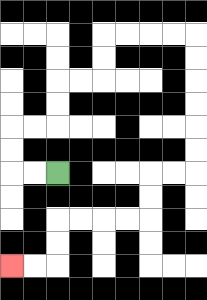{'start': '[2, 7]', 'end': '[0, 11]', 'path_directions': 'L,L,U,U,R,R,U,U,R,R,U,U,R,R,R,R,D,D,D,D,D,D,L,L,D,D,L,L,L,L,D,D,L,L', 'path_coordinates': '[[2, 7], [1, 7], [0, 7], [0, 6], [0, 5], [1, 5], [2, 5], [2, 4], [2, 3], [3, 3], [4, 3], [4, 2], [4, 1], [5, 1], [6, 1], [7, 1], [8, 1], [8, 2], [8, 3], [8, 4], [8, 5], [8, 6], [8, 7], [7, 7], [6, 7], [6, 8], [6, 9], [5, 9], [4, 9], [3, 9], [2, 9], [2, 10], [2, 11], [1, 11], [0, 11]]'}